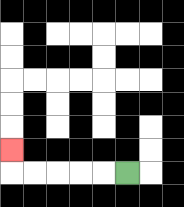{'start': '[5, 7]', 'end': '[0, 6]', 'path_directions': 'L,L,L,L,L,U', 'path_coordinates': '[[5, 7], [4, 7], [3, 7], [2, 7], [1, 7], [0, 7], [0, 6]]'}